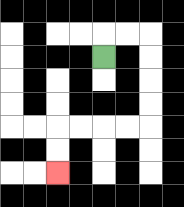{'start': '[4, 2]', 'end': '[2, 7]', 'path_directions': 'U,R,R,D,D,D,D,L,L,L,L,D,D', 'path_coordinates': '[[4, 2], [4, 1], [5, 1], [6, 1], [6, 2], [6, 3], [6, 4], [6, 5], [5, 5], [4, 5], [3, 5], [2, 5], [2, 6], [2, 7]]'}